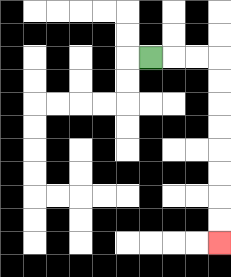{'start': '[6, 2]', 'end': '[9, 10]', 'path_directions': 'R,R,R,D,D,D,D,D,D,D,D', 'path_coordinates': '[[6, 2], [7, 2], [8, 2], [9, 2], [9, 3], [9, 4], [9, 5], [9, 6], [9, 7], [9, 8], [9, 9], [9, 10]]'}